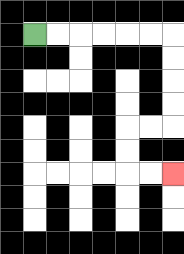{'start': '[1, 1]', 'end': '[7, 7]', 'path_directions': 'R,R,R,R,R,R,D,D,D,D,L,L,D,D,R,R', 'path_coordinates': '[[1, 1], [2, 1], [3, 1], [4, 1], [5, 1], [6, 1], [7, 1], [7, 2], [7, 3], [7, 4], [7, 5], [6, 5], [5, 5], [5, 6], [5, 7], [6, 7], [7, 7]]'}